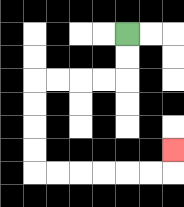{'start': '[5, 1]', 'end': '[7, 6]', 'path_directions': 'D,D,L,L,L,L,D,D,D,D,R,R,R,R,R,R,U', 'path_coordinates': '[[5, 1], [5, 2], [5, 3], [4, 3], [3, 3], [2, 3], [1, 3], [1, 4], [1, 5], [1, 6], [1, 7], [2, 7], [3, 7], [4, 7], [5, 7], [6, 7], [7, 7], [7, 6]]'}